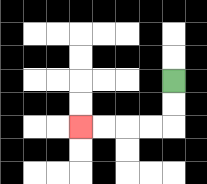{'start': '[7, 3]', 'end': '[3, 5]', 'path_directions': 'D,D,L,L,L,L', 'path_coordinates': '[[7, 3], [7, 4], [7, 5], [6, 5], [5, 5], [4, 5], [3, 5]]'}